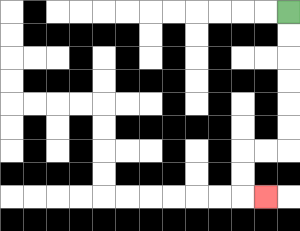{'start': '[12, 0]', 'end': '[11, 8]', 'path_directions': 'D,D,D,D,D,D,L,L,D,D,R', 'path_coordinates': '[[12, 0], [12, 1], [12, 2], [12, 3], [12, 4], [12, 5], [12, 6], [11, 6], [10, 6], [10, 7], [10, 8], [11, 8]]'}